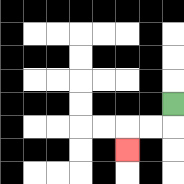{'start': '[7, 4]', 'end': '[5, 6]', 'path_directions': 'D,L,L,D', 'path_coordinates': '[[7, 4], [7, 5], [6, 5], [5, 5], [5, 6]]'}